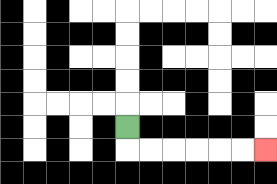{'start': '[5, 5]', 'end': '[11, 6]', 'path_directions': 'D,R,R,R,R,R,R', 'path_coordinates': '[[5, 5], [5, 6], [6, 6], [7, 6], [8, 6], [9, 6], [10, 6], [11, 6]]'}